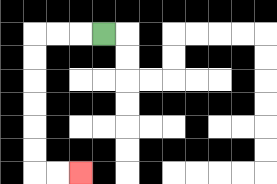{'start': '[4, 1]', 'end': '[3, 7]', 'path_directions': 'L,L,L,D,D,D,D,D,D,R,R', 'path_coordinates': '[[4, 1], [3, 1], [2, 1], [1, 1], [1, 2], [1, 3], [1, 4], [1, 5], [1, 6], [1, 7], [2, 7], [3, 7]]'}